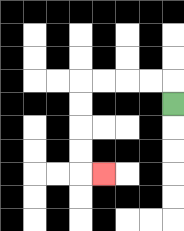{'start': '[7, 4]', 'end': '[4, 7]', 'path_directions': 'U,L,L,L,L,D,D,D,D,R', 'path_coordinates': '[[7, 4], [7, 3], [6, 3], [5, 3], [4, 3], [3, 3], [3, 4], [3, 5], [3, 6], [3, 7], [4, 7]]'}